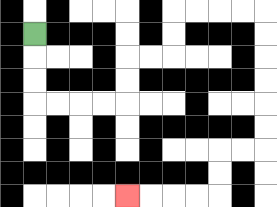{'start': '[1, 1]', 'end': '[5, 8]', 'path_directions': 'D,D,D,R,R,R,R,U,U,R,R,U,U,R,R,R,R,D,D,D,D,D,D,L,L,D,D,L,L,L,L', 'path_coordinates': '[[1, 1], [1, 2], [1, 3], [1, 4], [2, 4], [3, 4], [4, 4], [5, 4], [5, 3], [5, 2], [6, 2], [7, 2], [7, 1], [7, 0], [8, 0], [9, 0], [10, 0], [11, 0], [11, 1], [11, 2], [11, 3], [11, 4], [11, 5], [11, 6], [10, 6], [9, 6], [9, 7], [9, 8], [8, 8], [7, 8], [6, 8], [5, 8]]'}